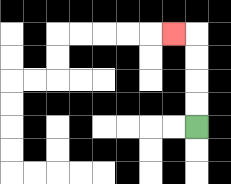{'start': '[8, 5]', 'end': '[7, 1]', 'path_directions': 'U,U,U,U,L', 'path_coordinates': '[[8, 5], [8, 4], [8, 3], [8, 2], [8, 1], [7, 1]]'}